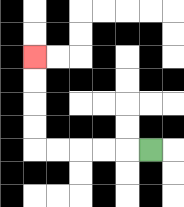{'start': '[6, 6]', 'end': '[1, 2]', 'path_directions': 'L,L,L,L,L,U,U,U,U', 'path_coordinates': '[[6, 6], [5, 6], [4, 6], [3, 6], [2, 6], [1, 6], [1, 5], [1, 4], [1, 3], [1, 2]]'}